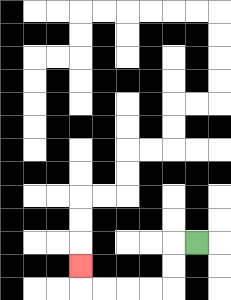{'start': '[8, 10]', 'end': '[3, 11]', 'path_directions': 'L,D,D,L,L,L,L,U', 'path_coordinates': '[[8, 10], [7, 10], [7, 11], [7, 12], [6, 12], [5, 12], [4, 12], [3, 12], [3, 11]]'}